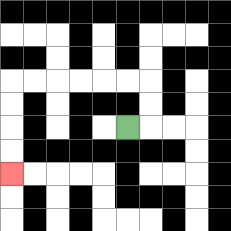{'start': '[5, 5]', 'end': '[0, 7]', 'path_directions': 'R,U,U,L,L,L,L,L,L,D,D,D,D', 'path_coordinates': '[[5, 5], [6, 5], [6, 4], [6, 3], [5, 3], [4, 3], [3, 3], [2, 3], [1, 3], [0, 3], [0, 4], [0, 5], [0, 6], [0, 7]]'}